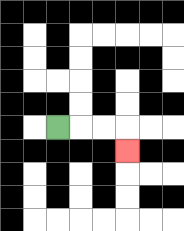{'start': '[2, 5]', 'end': '[5, 6]', 'path_directions': 'R,R,R,D', 'path_coordinates': '[[2, 5], [3, 5], [4, 5], [5, 5], [5, 6]]'}